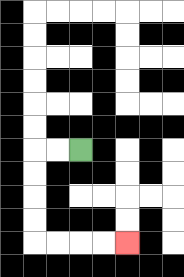{'start': '[3, 6]', 'end': '[5, 10]', 'path_directions': 'L,L,D,D,D,D,R,R,R,R', 'path_coordinates': '[[3, 6], [2, 6], [1, 6], [1, 7], [1, 8], [1, 9], [1, 10], [2, 10], [3, 10], [4, 10], [5, 10]]'}